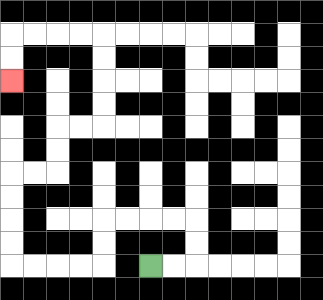{'start': '[6, 11]', 'end': '[0, 3]', 'path_directions': 'R,R,U,U,L,L,L,L,D,D,L,L,L,L,U,U,U,U,R,R,U,U,R,R,U,U,U,U,L,L,L,L,D,D', 'path_coordinates': '[[6, 11], [7, 11], [8, 11], [8, 10], [8, 9], [7, 9], [6, 9], [5, 9], [4, 9], [4, 10], [4, 11], [3, 11], [2, 11], [1, 11], [0, 11], [0, 10], [0, 9], [0, 8], [0, 7], [1, 7], [2, 7], [2, 6], [2, 5], [3, 5], [4, 5], [4, 4], [4, 3], [4, 2], [4, 1], [3, 1], [2, 1], [1, 1], [0, 1], [0, 2], [0, 3]]'}